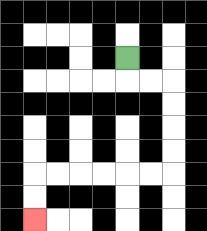{'start': '[5, 2]', 'end': '[1, 9]', 'path_directions': 'D,R,R,D,D,D,D,L,L,L,L,L,L,D,D', 'path_coordinates': '[[5, 2], [5, 3], [6, 3], [7, 3], [7, 4], [7, 5], [7, 6], [7, 7], [6, 7], [5, 7], [4, 7], [3, 7], [2, 7], [1, 7], [1, 8], [1, 9]]'}